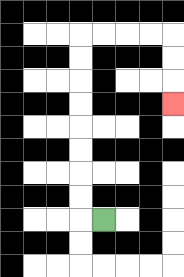{'start': '[4, 9]', 'end': '[7, 4]', 'path_directions': 'L,U,U,U,U,U,U,U,U,R,R,R,R,D,D,D', 'path_coordinates': '[[4, 9], [3, 9], [3, 8], [3, 7], [3, 6], [3, 5], [3, 4], [3, 3], [3, 2], [3, 1], [4, 1], [5, 1], [6, 1], [7, 1], [7, 2], [7, 3], [7, 4]]'}